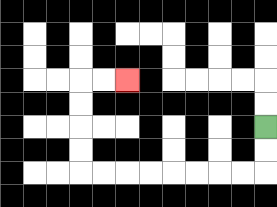{'start': '[11, 5]', 'end': '[5, 3]', 'path_directions': 'D,D,L,L,L,L,L,L,L,L,U,U,U,U,R,R', 'path_coordinates': '[[11, 5], [11, 6], [11, 7], [10, 7], [9, 7], [8, 7], [7, 7], [6, 7], [5, 7], [4, 7], [3, 7], [3, 6], [3, 5], [3, 4], [3, 3], [4, 3], [5, 3]]'}